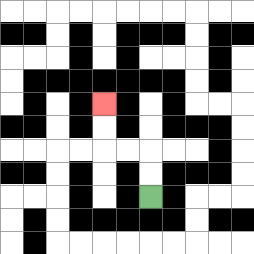{'start': '[6, 8]', 'end': '[4, 4]', 'path_directions': 'U,U,L,L,U,U', 'path_coordinates': '[[6, 8], [6, 7], [6, 6], [5, 6], [4, 6], [4, 5], [4, 4]]'}